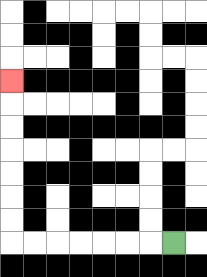{'start': '[7, 10]', 'end': '[0, 3]', 'path_directions': 'L,L,L,L,L,L,L,U,U,U,U,U,U,U', 'path_coordinates': '[[7, 10], [6, 10], [5, 10], [4, 10], [3, 10], [2, 10], [1, 10], [0, 10], [0, 9], [0, 8], [0, 7], [0, 6], [0, 5], [0, 4], [0, 3]]'}